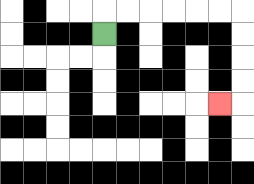{'start': '[4, 1]', 'end': '[9, 4]', 'path_directions': 'U,R,R,R,R,R,R,D,D,D,D,L', 'path_coordinates': '[[4, 1], [4, 0], [5, 0], [6, 0], [7, 0], [8, 0], [9, 0], [10, 0], [10, 1], [10, 2], [10, 3], [10, 4], [9, 4]]'}